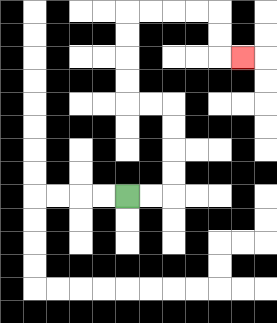{'start': '[5, 8]', 'end': '[10, 2]', 'path_directions': 'R,R,U,U,U,U,L,L,U,U,U,U,R,R,R,R,D,D,R', 'path_coordinates': '[[5, 8], [6, 8], [7, 8], [7, 7], [7, 6], [7, 5], [7, 4], [6, 4], [5, 4], [5, 3], [5, 2], [5, 1], [5, 0], [6, 0], [7, 0], [8, 0], [9, 0], [9, 1], [9, 2], [10, 2]]'}